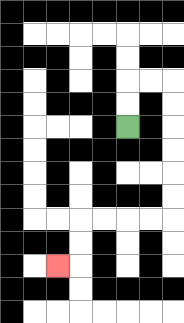{'start': '[5, 5]', 'end': '[2, 11]', 'path_directions': 'U,U,R,R,D,D,D,D,D,D,L,L,L,L,D,D,L', 'path_coordinates': '[[5, 5], [5, 4], [5, 3], [6, 3], [7, 3], [7, 4], [7, 5], [7, 6], [7, 7], [7, 8], [7, 9], [6, 9], [5, 9], [4, 9], [3, 9], [3, 10], [3, 11], [2, 11]]'}